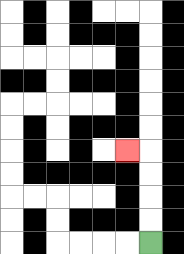{'start': '[6, 10]', 'end': '[5, 6]', 'path_directions': 'U,U,U,U,L', 'path_coordinates': '[[6, 10], [6, 9], [6, 8], [6, 7], [6, 6], [5, 6]]'}